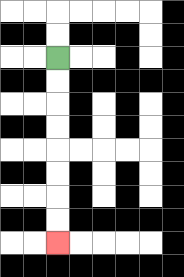{'start': '[2, 2]', 'end': '[2, 10]', 'path_directions': 'D,D,D,D,D,D,D,D', 'path_coordinates': '[[2, 2], [2, 3], [2, 4], [2, 5], [2, 6], [2, 7], [2, 8], [2, 9], [2, 10]]'}